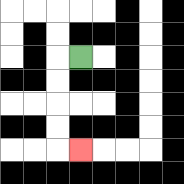{'start': '[3, 2]', 'end': '[3, 6]', 'path_directions': 'L,D,D,D,D,R', 'path_coordinates': '[[3, 2], [2, 2], [2, 3], [2, 4], [2, 5], [2, 6], [3, 6]]'}